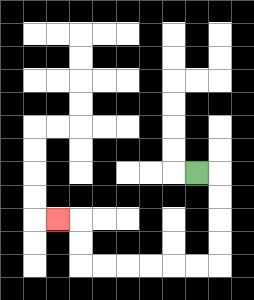{'start': '[8, 7]', 'end': '[2, 9]', 'path_directions': 'R,D,D,D,D,L,L,L,L,L,L,U,U,L', 'path_coordinates': '[[8, 7], [9, 7], [9, 8], [9, 9], [9, 10], [9, 11], [8, 11], [7, 11], [6, 11], [5, 11], [4, 11], [3, 11], [3, 10], [3, 9], [2, 9]]'}